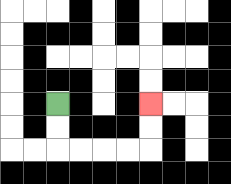{'start': '[2, 4]', 'end': '[6, 4]', 'path_directions': 'D,D,R,R,R,R,U,U', 'path_coordinates': '[[2, 4], [2, 5], [2, 6], [3, 6], [4, 6], [5, 6], [6, 6], [6, 5], [6, 4]]'}